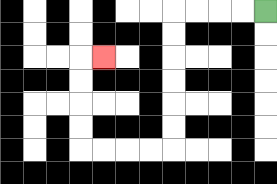{'start': '[11, 0]', 'end': '[4, 2]', 'path_directions': 'L,L,L,L,D,D,D,D,D,D,L,L,L,L,U,U,U,U,R', 'path_coordinates': '[[11, 0], [10, 0], [9, 0], [8, 0], [7, 0], [7, 1], [7, 2], [7, 3], [7, 4], [7, 5], [7, 6], [6, 6], [5, 6], [4, 6], [3, 6], [3, 5], [3, 4], [3, 3], [3, 2], [4, 2]]'}